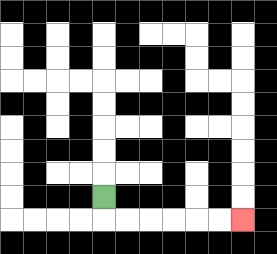{'start': '[4, 8]', 'end': '[10, 9]', 'path_directions': 'D,R,R,R,R,R,R', 'path_coordinates': '[[4, 8], [4, 9], [5, 9], [6, 9], [7, 9], [8, 9], [9, 9], [10, 9]]'}